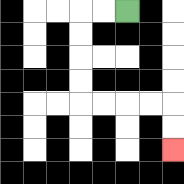{'start': '[5, 0]', 'end': '[7, 6]', 'path_directions': 'L,L,D,D,D,D,R,R,R,R,D,D', 'path_coordinates': '[[5, 0], [4, 0], [3, 0], [3, 1], [3, 2], [3, 3], [3, 4], [4, 4], [5, 4], [6, 4], [7, 4], [7, 5], [7, 6]]'}